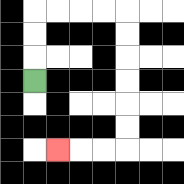{'start': '[1, 3]', 'end': '[2, 6]', 'path_directions': 'U,U,U,R,R,R,R,D,D,D,D,D,D,L,L,L', 'path_coordinates': '[[1, 3], [1, 2], [1, 1], [1, 0], [2, 0], [3, 0], [4, 0], [5, 0], [5, 1], [5, 2], [5, 3], [5, 4], [5, 5], [5, 6], [4, 6], [3, 6], [2, 6]]'}